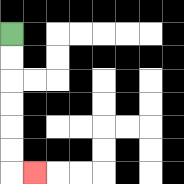{'start': '[0, 1]', 'end': '[1, 7]', 'path_directions': 'D,D,D,D,D,D,R', 'path_coordinates': '[[0, 1], [0, 2], [0, 3], [0, 4], [0, 5], [0, 6], [0, 7], [1, 7]]'}